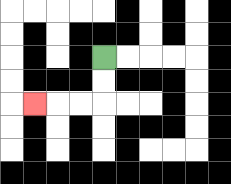{'start': '[4, 2]', 'end': '[1, 4]', 'path_directions': 'D,D,L,L,L', 'path_coordinates': '[[4, 2], [4, 3], [4, 4], [3, 4], [2, 4], [1, 4]]'}